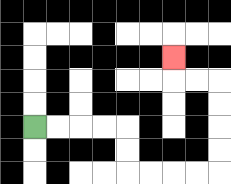{'start': '[1, 5]', 'end': '[7, 2]', 'path_directions': 'R,R,R,R,D,D,R,R,R,R,U,U,U,U,L,L,U', 'path_coordinates': '[[1, 5], [2, 5], [3, 5], [4, 5], [5, 5], [5, 6], [5, 7], [6, 7], [7, 7], [8, 7], [9, 7], [9, 6], [9, 5], [9, 4], [9, 3], [8, 3], [7, 3], [7, 2]]'}